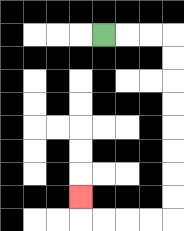{'start': '[4, 1]', 'end': '[3, 8]', 'path_directions': 'R,R,R,D,D,D,D,D,D,D,D,L,L,L,L,U', 'path_coordinates': '[[4, 1], [5, 1], [6, 1], [7, 1], [7, 2], [7, 3], [7, 4], [7, 5], [7, 6], [7, 7], [7, 8], [7, 9], [6, 9], [5, 9], [4, 9], [3, 9], [3, 8]]'}